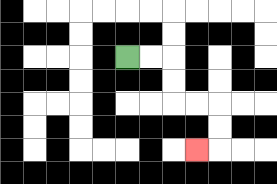{'start': '[5, 2]', 'end': '[8, 6]', 'path_directions': 'R,R,D,D,R,R,D,D,L', 'path_coordinates': '[[5, 2], [6, 2], [7, 2], [7, 3], [7, 4], [8, 4], [9, 4], [9, 5], [9, 6], [8, 6]]'}